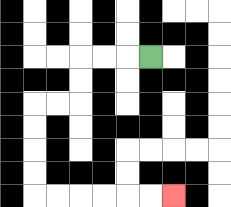{'start': '[6, 2]', 'end': '[7, 8]', 'path_directions': 'L,L,L,D,D,L,L,D,D,D,D,R,R,R,R,R,R', 'path_coordinates': '[[6, 2], [5, 2], [4, 2], [3, 2], [3, 3], [3, 4], [2, 4], [1, 4], [1, 5], [1, 6], [1, 7], [1, 8], [2, 8], [3, 8], [4, 8], [5, 8], [6, 8], [7, 8]]'}